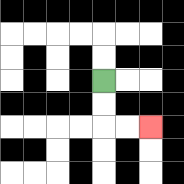{'start': '[4, 3]', 'end': '[6, 5]', 'path_directions': 'D,D,R,R', 'path_coordinates': '[[4, 3], [4, 4], [4, 5], [5, 5], [6, 5]]'}